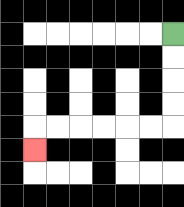{'start': '[7, 1]', 'end': '[1, 6]', 'path_directions': 'D,D,D,D,L,L,L,L,L,L,D', 'path_coordinates': '[[7, 1], [7, 2], [7, 3], [7, 4], [7, 5], [6, 5], [5, 5], [4, 5], [3, 5], [2, 5], [1, 5], [1, 6]]'}